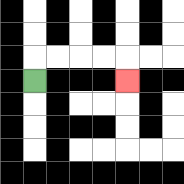{'start': '[1, 3]', 'end': '[5, 3]', 'path_directions': 'U,R,R,R,R,D', 'path_coordinates': '[[1, 3], [1, 2], [2, 2], [3, 2], [4, 2], [5, 2], [5, 3]]'}